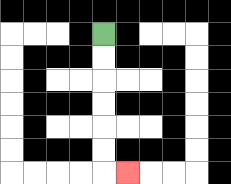{'start': '[4, 1]', 'end': '[5, 7]', 'path_directions': 'D,D,D,D,D,D,R', 'path_coordinates': '[[4, 1], [4, 2], [4, 3], [4, 4], [4, 5], [4, 6], [4, 7], [5, 7]]'}